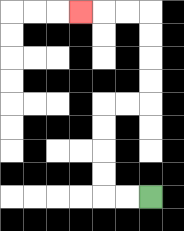{'start': '[6, 8]', 'end': '[3, 0]', 'path_directions': 'L,L,U,U,U,U,R,R,U,U,U,U,L,L,L', 'path_coordinates': '[[6, 8], [5, 8], [4, 8], [4, 7], [4, 6], [4, 5], [4, 4], [5, 4], [6, 4], [6, 3], [6, 2], [6, 1], [6, 0], [5, 0], [4, 0], [3, 0]]'}